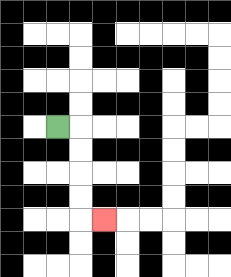{'start': '[2, 5]', 'end': '[4, 9]', 'path_directions': 'R,D,D,D,D,R', 'path_coordinates': '[[2, 5], [3, 5], [3, 6], [3, 7], [3, 8], [3, 9], [4, 9]]'}